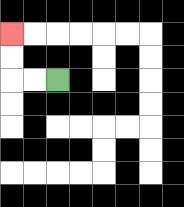{'start': '[2, 3]', 'end': '[0, 1]', 'path_directions': 'L,L,U,U', 'path_coordinates': '[[2, 3], [1, 3], [0, 3], [0, 2], [0, 1]]'}